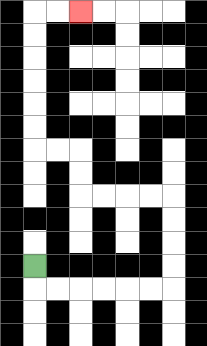{'start': '[1, 11]', 'end': '[3, 0]', 'path_directions': 'D,R,R,R,R,R,R,U,U,U,U,L,L,L,L,U,U,L,L,U,U,U,U,U,U,R,R', 'path_coordinates': '[[1, 11], [1, 12], [2, 12], [3, 12], [4, 12], [5, 12], [6, 12], [7, 12], [7, 11], [7, 10], [7, 9], [7, 8], [6, 8], [5, 8], [4, 8], [3, 8], [3, 7], [3, 6], [2, 6], [1, 6], [1, 5], [1, 4], [1, 3], [1, 2], [1, 1], [1, 0], [2, 0], [3, 0]]'}